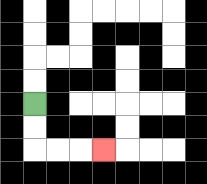{'start': '[1, 4]', 'end': '[4, 6]', 'path_directions': 'D,D,R,R,R', 'path_coordinates': '[[1, 4], [1, 5], [1, 6], [2, 6], [3, 6], [4, 6]]'}